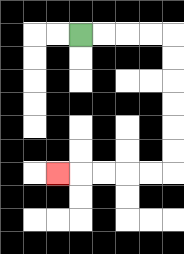{'start': '[3, 1]', 'end': '[2, 7]', 'path_directions': 'R,R,R,R,D,D,D,D,D,D,L,L,L,L,L', 'path_coordinates': '[[3, 1], [4, 1], [5, 1], [6, 1], [7, 1], [7, 2], [7, 3], [7, 4], [7, 5], [7, 6], [7, 7], [6, 7], [5, 7], [4, 7], [3, 7], [2, 7]]'}